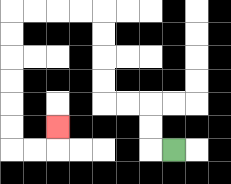{'start': '[7, 6]', 'end': '[2, 5]', 'path_directions': 'L,U,U,L,L,U,U,U,U,L,L,L,L,D,D,D,D,D,D,R,R,U', 'path_coordinates': '[[7, 6], [6, 6], [6, 5], [6, 4], [5, 4], [4, 4], [4, 3], [4, 2], [4, 1], [4, 0], [3, 0], [2, 0], [1, 0], [0, 0], [0, 1], [0, 2], [0, 3], [0, 4], [0, 5], [0, 6], [1, 6], [2, 6], [2, 5]]'}